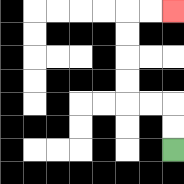{'start': '[7, 6]', 'end': '[7, 0]', 'path_directions': 'U,U,L,L,U,U,U,U,R,R', 'path_coordinates': '[[7, 6], [7, 5], [7, 4], [6, 4], [5, 4], [5, 3], [5, 2], [5, 1], [5, 0], [6, 0], [7, 0]]'}